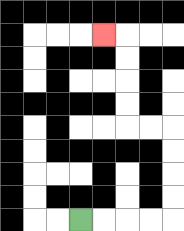{'start': '[3, 9]', 'end': '[4, 1]', 'path_directions': 'R,R,R,R,U,U,U,U,L,L,U,U,U,U,L', 'path_coordinates': '[[3, 9], [4, 9], [5, 9], [6, 9], [7, 9], [7, 8], [7, 7], [7, 6], [7, 5], [6, 5], [5, 5], [5, 4], [5, 3], [5, 2], [5, 1], [4, 1]]'}